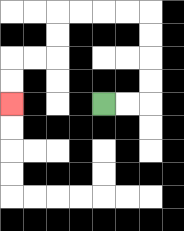{'start': '[4, 4]', 'end': '[0, 4]', 'path_directions': 'R,R,U,U,U,U,L,L,L,L,D,D,L,L,D,D', 'path_coordinates': '[[4, 4], [5, 4], [6, 4], [6, 3], [6, 2], [6, 1], [6, 0], [5, 0], [4, 0], [3, 0], [2, 0], [2, 1], [2, 2], [1, 2], [0, 2], [0, 3], [0, 4]]'}